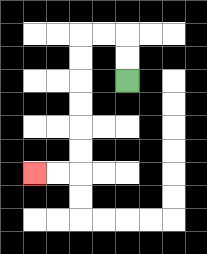{'start': '[5, 3]', 'end': '[1, 7]', 'path_directions': 'U,U,L,L,D,D,D,D,D,D,L,L', 'path_coordinates': '[[5, 3], [5, 2], [5, 1], [4, 1], [3, 1], [3, 2], [3, 3], [3, 4], [3, 5], [3, 6], [3, 7], [2, 7], [1, 7]]'}